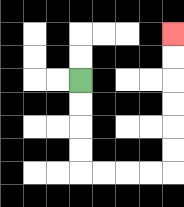{'start': '[3, 3]', 'end': '[7, 1]', 'path_directions': 'D,D,D,D,R,R,R,R,U,U,U,U,U,U', 'path_coordinates': '[[3, 3], [3, 4], [3, 5], [3, 6], [3, 7], [4, 7], [5, 7], [6, 7], [7, 7], [7, 6], [7, 5], [7, 4], [7, 3], [7, 2], [7, 1]]'}